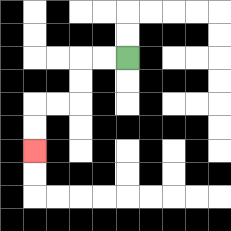{'start': '[5, 2]', 'end': '[1, 6]', 'path_directions': 'L,L,D,D,L,L,D,D', 'path_coordinates': '[[5, 2], [4, 2], [3, 2], [3, 3], [3, 4], [2, 4], [1, 4], [1, 5], [1, 6]]'}